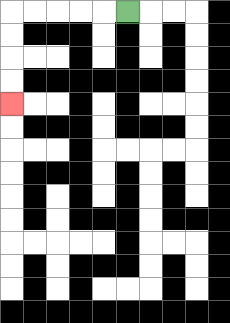{'start': '[5, 0]', 'end': '[0, 4]', 'path_directions': 'L,L,L,L,L,D,D,D,D', 'path_coordinates': '[[5, 0], [4, 0], [3, 0], [2, 0], [1, 0], [0, 0], [0, 1], [0, 2], [0, 3], [0, 4]]'}